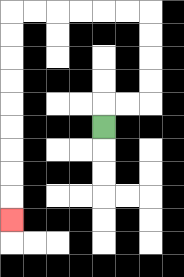{'start': '[4, 5]', 'end': '[0, 9]', 'path_directions': 'U,R,R,U,U,U,U,L,L,L,L,L,L,D,D,D,D,D,D,D,D,D', 'path_coordinates': '[[4, 5], [4, 4], [5, 4], [6, 4], [6, 3], [6, 2], [6, 1], [6, 0], [5, 0], [4, 0], [3, 0], [2, 0], [1, 0], [0, 0], [0, 1], [0, 2], [0, 3], [0, 4], [0, 5], [0, 6], [0, 7], [0, 8], [0, 9]]'}